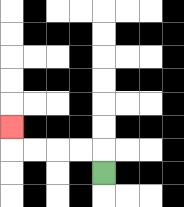{'start': '[4, 7]', 'end': '[0, 5]', 'path_directions': 'U,L,L,L,L,U', 'path_coordinates': '[[4, 7], [4, 6], [3, 6], [2, 6], [1, 6], [0, 6], [0, 5]]'}